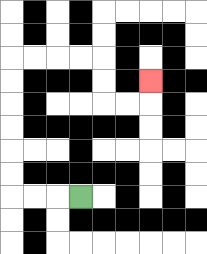{'start': '[3, 8]', 'end': '[6, 3]', 'path_directions': 'L,L,L,U,U,U,U,U,U,R,R,R,R,D,D,R,R,U', 'path_coordinates': '[[3, 8], [2, 8], [1, 8], [0, 8], [0, 7], [0, 6], [0, 5], [0, 4], [0, 3], [0, 2], [1, 2], [2, 2], [3, 2], [4, 2], [4, 3], [4, 4], [5, 4], [6, 4], [6, 3]]'}